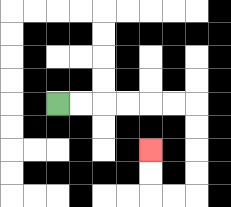{'start': '[2, 4]', 'end': '[6, 6]', 'path_directions': 'R,R,R,R,R,R,D,D,D,D,L,L,U,U', 'path_coordinates': '[[2, 4], [3, 4], [4, 4], [5, 4], [6, 4], [7, 4], [8, 4], [8, 5], [8, 6], [8, 7], [8, 8], [7, 8], [6, 8], [6, 7], [6, 6]]'}